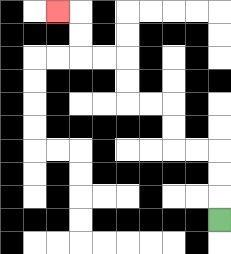{'start': '[9, 9]', 'end': '[2, 0]', 'path_directions': 'U,U,U,L,L,U,U,L,L,U,U,L,L,U,U,L', 'path_coordinates': '[[9, 9], [9, 8], [9, 7], [9, 6], [8, 6], [7, 6], [7, 5], [7, 4], [6, 4], [5, 4], [5, 3], [5, 2], [4, 2], [3, 2], [3, 1], [3, 0], [2, 0]]'}